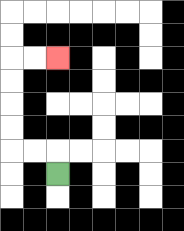{'start': '[2, 7]', 'end': '[2, 2]', 'path_directions': 'U,L,L,U,U,U,U,R,R', 'path_coordinates': '[[2, 7], [2, 6], [1, 6], [0, 6], [0, 5], [0, 4], [0, 3], [0, 2], [1, 2], [2, 2]]'}